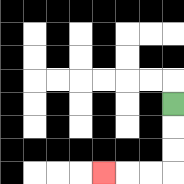{'start': '[7, 4]', 'end': '[4, 7]', 'path_directions': 'D,D,D,L,L,L', 'path_coordinates': '[[7, 4], [7, 5], [7, 6], [7, 7], [6, 7], [5, 7], [4, 7]]'}